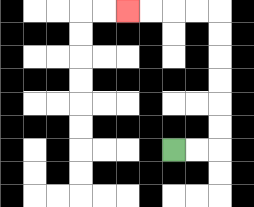{'start': '[7, 6]', 'end': '[5, 0]', 'path_directions': 'R,R,U,U,U,U,U,U,L,L,L,L', 'path_coordinates': '[[7, 6], [8, 6], [9, 6], [9, 5], [9, 4], [9, 3], [9, 2], [9, 1], [9, 0], [8, 0], [7, 0], [6, 0], [5, 0]]'}